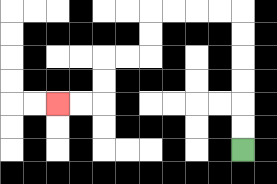{'start': '[10, 6]', 'end': '[2, 4]', 'path_directions': 'U,U,U,U,U,U,L,L,L,L,D,D,L,L,D,D,L,L', 'path_coordinates': '[[10, 6], [10, 5], [10, 4], [10, 3], [10, 2], [10, 1], [10, 0], [9, 0], [8, 0], [7, 0], [6, 0], [6, 1], [6, 2], [5, 2], [4, 2], [4, 3], [4, 4], [3, 4], [2, 4]]'}